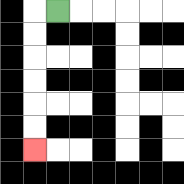{'start': '[2, 0]', 'end': '[1, 6]', 'path_directions': 'L,D,D,D,D,D,D', 'path_coordinates': '[[2, 0], [1, 0], [1, 1], [1, 2], [1, 3], [1, 4], [1, 5], [1, 6]]'}